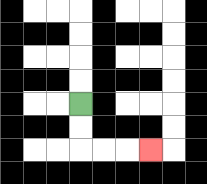{'start': '[3, 4]', 'end': '[6, 6]', 'path_directions': 'D,D,R,R,R', 'path_coordinates': '[[3, 4], [3, 5], [3, 6], [4, 6], [5, 6], [6, 6]]'}